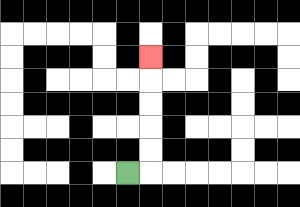{'start': '[5, 7]', 'end': '[6, 2]', 'path_directions': 'R,U,U,U,U,U', 'path_coordinates': '[[5, 7], [6, 7], [6, 6], [6, 5], [6, 4], [6, 3], [6, 2]]'}